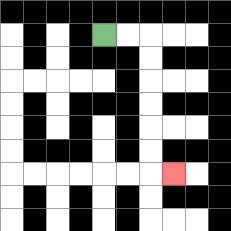{'start': '[4, 1]', 'end': '[7, 7]', 'path_directions': 'R,R,D,D,D,D,D,D,R', 'path_coordinates': '[[4, 1], [5, 1], [6, 1], [6, 2], [6, 3], [6, 4], [6, 5], [6, 6], [6, 7], [7, 7]]'}